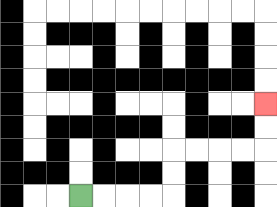{'start': '[3, 8]', 'end': '[11, 4]', 'path_directions': 'R,R,R,R,U,U,R,R,R,R,U,U', 'path_coordinates': '[[3, 8], [4, 8], [5, 8], [6, 8], [7, 8], [7, 7], [7, 6], [8, 6], [9, 6], [10, 6], [11, 6], [11, 5], [11, 4]]'}